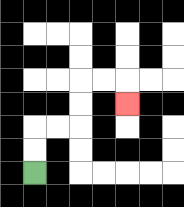{'start': '[1, 7]', 'end': '[5, 4]', 'path_directions': 'U,U,R,R,U,U,R,R,D', 'path_coordinates': '[[1, 7], [1, 6], [1, 5], [2, 5], [3, 5], [3, 4], [3, 3], [4, 3], [5, 3], [5, 4]]'}